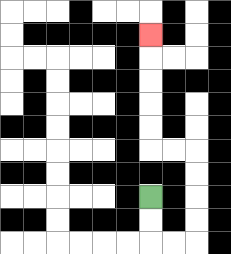{'start': '[6, 8]', 'end': '[6, 1]', 'path_directions': 'D,D,R,R,U,U,U,U,L,L,U,U,U,U,U', 'path_coordinates': '[[6, 8], [6, 9], [6, 10], [7, 10], [8, 10], [8, 9], [8, 8], [8, 7], [8, 6], [7, 6], [6, 6], [6, 5], [6, 4], [6, 3], [6, 2], [6, 1]]'}